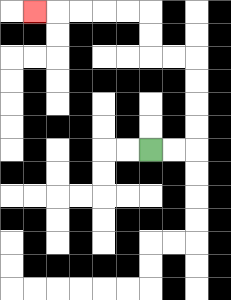{'start': '[6, 6]', 'end': '[1, 0]', 'path_directions': 'R,R,U,U,U,U,L,L,U,U,L,L,L,L,L', 'path_coordinates': '[[6, 6], [7, 6], [8, 6], [8, 5], [8, 4], [8, 3], [8, 2], [7, 2], [6, 2], [6, 1], [6, 0], [5, 0], [4, 0], [3, 0], [2, 0], [1, 0]]'}